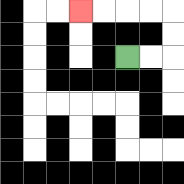{'start': '[5, 2]', 'end': '[3, 0]', 'path_directions': 'R,R,U,U,L,L,L,L', 'path_coordinates': '[[5, 2], [6, 2], [7, 2], [7, 1], [7, 0], [6, 0], [5, 0], [4, 0], [3, 0]]'}